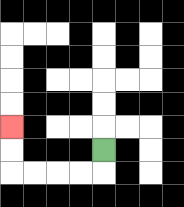{'start': '[4, 6]', 'end': '[0, 5]', 'path_directions': 'D,L,L,L,L,U,U', 'path_coordinates': '[[4, 6], [4, 7], [3, 7], [2, 7], [1, 7], [0, 7], [0, 6], [0, 5]]'}